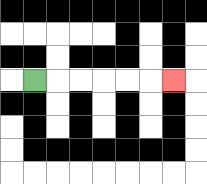{'start': '[1, 3]', 'end': '[7, 3]', 'path_directions': 'R,R,R,R,R,R', 'path_coordinates': '[[1, 3], [2, 3], [3, 3], [4, 3], [5, 3], [6, 3], [7, 3]]'}